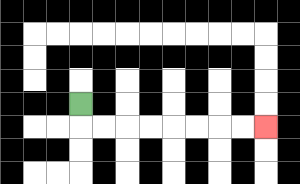{'start': '[3, 4]', 'end': '[11, 5]', 'path_directions': 'D,R,R,R,R,R,R,R,R', 'path_coordinates': '[[3, 4], [3, 5], [4, 5], [5, 5], [6, 5], [7, 5], [8, 5], [9, 5], [10, 5], [11, 5]]'}